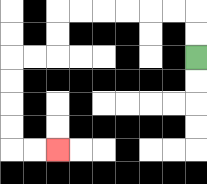{'start': '[8, 2]', 'end': '[2, 6]', 'path_directions': 'U,U,L,L,L,L,L,L,D,D,L,L,D,D,D,D,R,R', 'path_coordinates': '[[8, 2], [8, 1], [8, 0], [7, 0], [6, 0], [5, 0], [4, 0], [3, 0], [2, 0], [2, 1], [2, 2], [1, 2], [0, 2], [0, 3], [0, 4], [0, 5], [0, 6], [1, 6], [2, 6]]'}